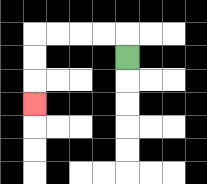{'start': '[5, 2]', 'end': '[1, 4]', 'path_directions': 'U,L,L,L,L,D,D,D', 'path_coordinates': '[[5, 2], [5, 1], [4, 1], [3, 1], [2, 1], [1, 1], [1, 2], [1, 3], [1, 4]]'}